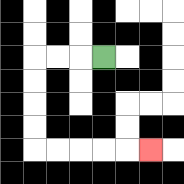{'start': '[4, 2]', 'end': '[6, 6]', 'path_directions': 'L,L,L,D,D,D,D,R,R,R,R,R', 'path_coordinates': '[[4, 2], [3, 2], [2, 2], [1, 2], [1, 3], [1, 4], [1, 5], [1, 6], [2, 6], [3, 6], [4, 6], [5, 6], [6, 6]]'}